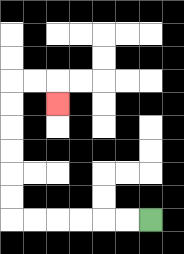{'start': '[6, 9]', 'end': '[2, 4]', 'path_directions': 'L,L,L,L,L,L,U,U,U,U,U,U,R,R,D', 'path_coordinates': '[[6, 9], [5, 9], [4, 9], [3, 9], [2, 9], [1, 9], [0, 9], [0, 8], [0, 7], [0, 6], [0, 5], [0, 4], [0, 3], [1, 3], [2, 3], [2, 4]]'}